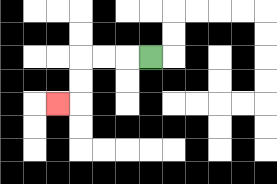{'start': '[6, 2]', 'end': '[2, 4]', 'path_directions': 'L,L,L,D,D,L', 'path_coordinates': '[[6, 2], [5, 2], [4, 2], [3, 2], [3, 3], [3, 4], [2, 4]]'}